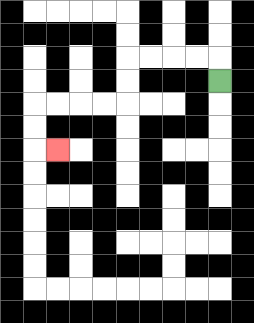{'start': '[9, 3]', 'end': '[2, 6]', 'path_directions': 'U,L,L,L,L,D,D,L,L,L,L,D,D,R', 'path_coordinates': '[[9, 3], [9, 2], [8, 2], [7, 2], [6, 2], [5, 2], [5, 3], [5, 4], [4, 4], [3, 4], [2, 4], [1, 4], [1, 5], [1, 6], [2, 6]]'}